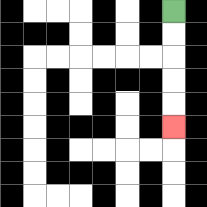{'start': '[7, 0]', 'end': '[7, 5]', 'path_directions': 'D,D,D,D,D', 'path_coordinates': '[[7, 0], [7, 1], [7, 2], [7, 3], [7, 4], [7, 5]]'}